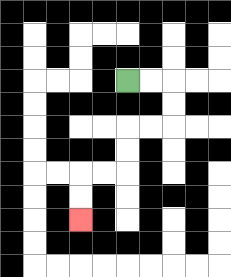{'start': '[5, 3]', 'end': '[3, 9]', 'path_directions': 'R,R,D,D,L,L,D,D,L,L,D,D', 'path_coordinates': '[[5, 3], [6, 3], [7, 3], [7, 4], [7, 5], [6, 5], [5, 5], [5, 6], [5, 7], [4, 7], [3, 7], [3, 8], [3, 9]]'}